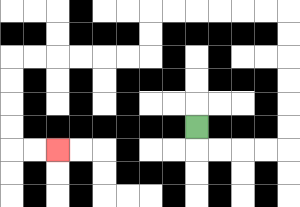{'start': '[8, 5]', 'end': '[2, 6]', 'path_directions': 'D,R,R,R,R,U,U,U,U,U,U,L,L,L,L,L,L,D,D,L,L,L,L,L,L,D,D,D,D,R,R', 'path_coordinates': '[[8, 5], [8, 6], [9, 6], [10, 6], [11, 6], [12, 6], [12, 5], [12, 4], [12, 3], [12, 2], [12, 1], [12, 0], [11, 0], [10, 0], [9, 0], [8, 0], [7, 0], [6, 0], [6, 1], [6, 2], [5, 2], [4, 2], [3, 2], [2, 2], [1, 2], [0, 2], [0, 3], [0, 4], [0, 5], [0, 6], [1, 6], [2, 6]]'}